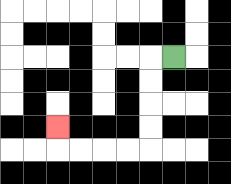{'start': '[7, 2]', 'end': '[2, 5]', 'path_directions': 'L,D,D,D,D,L,L,L,L,U', 'path_coordinates': '[[7, 2], [6, 2], [6, 3], [6, 4], [6, 5], [6, 6], [5, 6], [4, 6], [3, 6], [2, 6], [2, 5]]'}